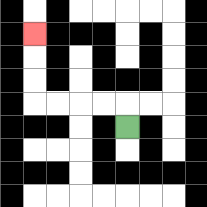{'start': '[5, 5]', 'end': '[1, 1]', 'path_directions': 'U,L,L,L,L,U,U,U', 'path_coordinates': '[[5, 5], [5, 4], [4, 4], [3, 4], [2, 4], [1, 4], [1, 3], [1, 2], [1, 1]]'}